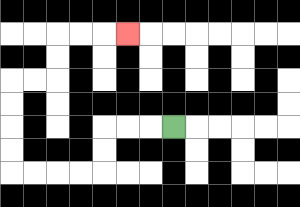{'start': '[7, 5]', 'end': '[5, 1]', 'path_directions': 'L,L,L,D,D,L,L,L,L,U,U,U,U,R,R,U,U,R,R,R', 'path_coordinates': '[[7, 5], [6, 5], [5, 5], [4, 5], [4, 6], [4, 7], [3, 7], [2, 7], [1, 7], [0, 7], [0, 6], [0, 5], [0, 4], [0, 3], [1, 3], [2, 3], [2, 2], [2, 1], [3, 1], [4, 1], [5, 1]]'}